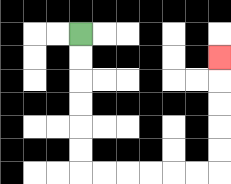{'start': '[3, 1]', 'end': '[9, 2]', 'path_directions': 'D,D,D,D,D,D,R,R,R,R,R,R,U,U,U,U,U', 'path_coordinates': '[[3, 1], [3, 2], [3, 3], [3, 4], [3, 5], [3, 6], [3, 7], [4, 7], [5, 7], [6, 7], [7, 7], [8, 7], [9, 7], [9, 6], [9, 5], [9, 4], [9, 3], [9, 2]]'}